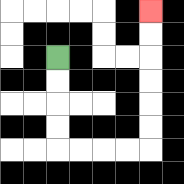{'start': '[2, 2]', 'end': '[6, 0]', 'path_directions': 'D,D,D,D,R,R,R,R,U,U,U,U,U,U', 'path_coordinates': '[[2, 2], [2, 3], [2, 4], [2, 5], [2, 6], [3, 6], [4, 6], [5, 6], [6, 6], [6, 5], [6, 4], [6, 3], [6, 2], [6, 1], [6, 0]]'}